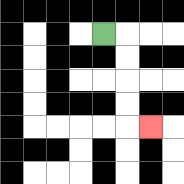{'start': '[4, 1]', 'end': '[6, 5]', 'path_directions': 'R,D,D,D,D,R', 'path_coordinates': '[[4, 1], [5, 1], [5, 2], [5, 3], [5, 4], [5, 5], [6, 5]]'}